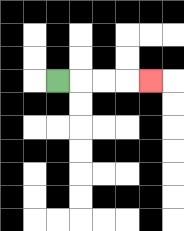{'start': '[2, 3]', 'end': '[6, 3]', 'path_directions': 'R,R,R,R', 'path_coordinates': '[[2, 3], [3, 3], [4, 3], [5, 3], [6, 3]]'}